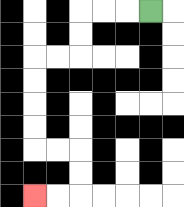{'start': '[6, 0]', 'end': '[1, 8]', 'path_directions': 'L,L,L,D,D,L,L,D,D,D,D,R,R,D,D,L,L', 'path_coordinates': '[[6, 0], [5, 0], [4, 0], [3, 0], [3, 1], [3, 2], [2, 2], [1, 2], [1, 3], [1, 4], [1, 5], [1, 6], [2, 6], [3, 6], [3, 7], [3, 8], [2, 8], [1, 8]]'}